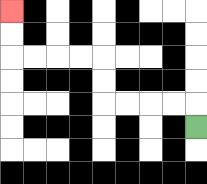{'start': '[8, 5]', 'end': '[0, 0]', 'path_directions': 'U,L,L,L,L,U,U,L,L,L,L,U,U', 'path_coordinates': '[[8, 5], [8, 4], [7, 4], [6, 4], [5, 4], [4, 4], [4, 3], [4, 2], [3, 2], [2, 2], [1, 2], [0, 2], [0, 1], [0, 0]]'}